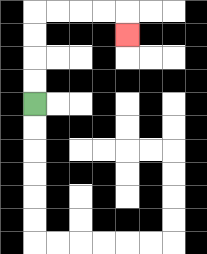{'start': '[1, 4]', 'end': '[5, 1]', 'path_directions': 'U,U,U,U,R,R,R,R,D', 'path_coordinates': '[[1, 4], [1, 3], [1, 2], [1, 1], [1, 0], [2, 0], [3, 0], [4, 0], [5, 0], [5, 1]]'}